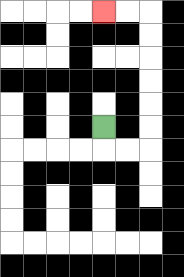{'start': '[4, 5]', 'end': '[4, 0]', 'path_directions': 'D,R,R,U,U,U,U,U,U,L,L', 'path_coordinates': '[[4, 5], [4, 6], [5, 6], [6, 6], [6, 5], [6, 4], [6, 3], [6, 2], [6, 1], [6, 0], [5, 0], [4, 0]]'}